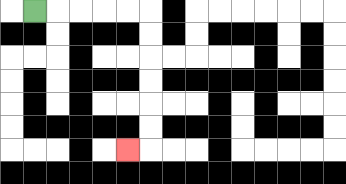{'start': '[1, 0]', 'end': '[5, 6]', 'path_directions': 'R,R,R,R,R,D,D,D,D,D,D,L', 'path_coordinates': '[[1, 0], [2, 0], [3, 0], [4, 0], [5, 0], [6, 0], [6, 1], [6, 2], [6, 3], [6, 4], [6, 5], [6, 6], [5, 6]]'}